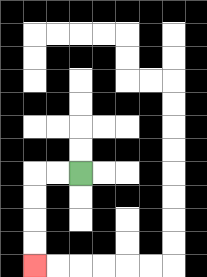{'start': '[3, 7]', 'end': '[1, 11]', 'path_directions': 'L,L,D,D,D,D', 'path_coordinates': '[[3, 7], [2, 7], [1, 7], [1, 8], [1, 9], [1, 10], [1, 11]]'}